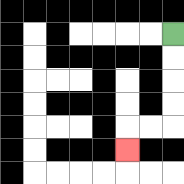{'start': '[7, 1]', 'end': '[5, 6]', 'path_directions': 'D,D,D,D,L,L,D', 'path_coordinates': '[[7, 1], [7, 2], [7, 3], [7, 4], [7, 5], [6, 5], [5, 5], [5, 6]]'}